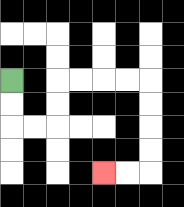{'start': '[0, 3]', 'end': '[4, 7]', 'path_directions': 'D,D,R,R,U,U,R,R,R,R,D,D,D,D,L,L', 'path_coordinates': '[[0, 3], [0, 4], [0, 5], [1, 5], [2, 5], [2, 4], [2, 3], [3, 3], [4, 3], [5, 3], [6, 3], [6, 4], [6, 5], [6, 6], [6, 7], [5, 7], [4, 7]]'}